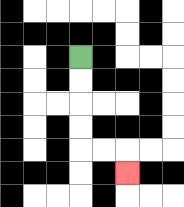{'start': '[3, 2]', 'end': '[5, 7]', 'path_directions': 'D,D,D,D,R,R,D', 'path_coordinates': '[[3, 2], [3, 3], [3, 4], [3, 5], [3, 6], [4, 6], [5, 6], [5, 7]]'}